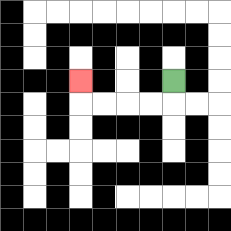{'start': '[7, 3]', 'end': '[3, 3]', 'path_directions': 'D,L,L,L,L,U', 'path_coordinates': '[[7, 3], [7, 4], [6, 4], [5, 4], [4, 4], [3, 4], [3, 3]]'}